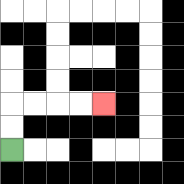{'start': '[0, 6]', 'end': '[4, 4]', 'path_directions': 'U,U,R,R,R,R', 'path_coordinates': '[[0, 6], [0, 5], [0, 4], [1, 4], [2, 4], [3, 4], [4, 4]]'}